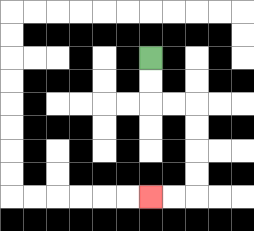{'start': '[6, 2]', 'end': '[6, 8]', 'path_directions': 'D,D,R,R,D,D,D,D,L,L', 'path_coordinates': '[[6, 2], [6, 3], [6, 4], [7, 4], [8, 4], [8, 5], [8, 6], [8, 7], [8, 8], [7, 8], [6, 8]]'}